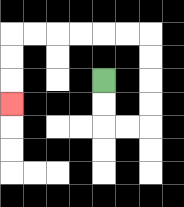{'start': '[4, 3]', 'end': '[0, 4]', 'path_directions': 'D,D,R,R,U,U,U,U,L,L,L,L,L,L,D,D,D', 'path_coordinates': '[[4, 3], [4, 4], [4, 5], [5, 5], [6, 5], [6, 4], [6, 3], [6, 2], [6, 1], [5, 1], [4, 1], [3, 1], [2, 1], [1, 1], [0, 1], [0, 2], [0, 3], [0, 4]]'}